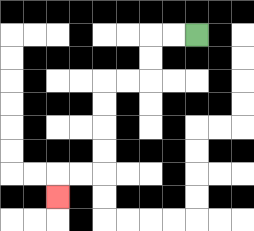{'start': '[8, 1]', 'end': '[2, 8]', 'path_directions': 'L,L,D,D,L,L,D,D,D,D,L,L,D', 'path_coordinates': '[[8, 1], [7, 1], [6, 1], [6, 2], [6, 3], [5, 3], [4, 3], [4, 4], [4, 5], [4, 6], [4, 7], [3, 7], [2, 7], [2, 8]]'}